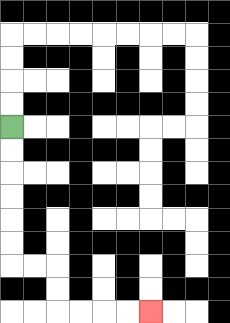{'start': '[0, 5]', 'end': '[6, 13]', 'path_directions': 'D,D,D,D,D,D,R,R,D,D,R,R,R,R', 'path_coordinates': '[[0, 5], [0, 6], [0, 7], [0, 8], [0, 9], [0, 10], [0, 11], [1, 11], [2, 11], [2, 12], [2, 13], [3, 13], [4, 13], [5, 13], [6, 13]]'}